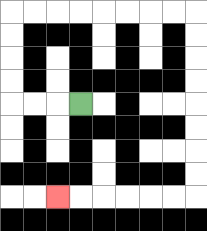{'start': '[3, 4]', 'end': '[2, 8]', 'path_directions': 'L,L,L,U,U,U,U,R,R,R,R,R,R,R,R,D,D,D,D,D,D,D,D,L,L,L,L,L,L', 'path_coordinates': '[[3, 4], [2, 4], [1, 4], [0, 4], [0, 3], [0, 2], [0, 1], [0, 0], [1, 0], [2, 0], [3, 0], [4, 0], [5, 0], [6, 0], [7, 0], [8, 0], [8, 1], [8, 2], [8, 3], [8, 4], [8, 5], [8, 6], [8, 7], [8, 8], [7, 8], [6, 8], [5, 8], [4, 8], [3, 8], [2, 8]]'}